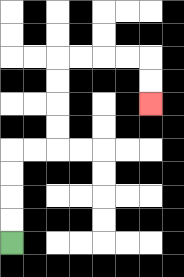{'start': '[0, 10]', 'end': '[6, 4]', 'path_directions': 'U,U,U,U,R,R,U,U,U,U,R,R,R,R,D,D', 'path_coordinates': '[[0, 10], [0, 9], [0, 8], [0, 7], [0, 6], [1, 6], [2, 6], [2, 5], [2, 4], [2, 3], [2, 2], [3, 2], [4, 2], [5, 2], [6, 2], [6, 3], [6, 4]]'}